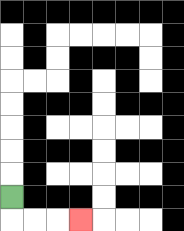{'start': '[0, 8]', 'end': '[3, 9]', 'path_directions': 'D,R,R,R', 'path_coordinates': '[[0, 8], [0, 9], [1, 9], [2, 9], [3, 9]]'}